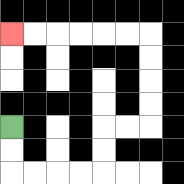{'start': '[0, 5]', 'end': '[0, 1]', 'path_directions': 'D,D,R,R,R,R,U,U,R,R,U,U,U,U,L,L,L,L,L,L', 'path_coordinates': '[[0, 5], [0, 6], [0, 7], [1, 7], [2, 7], [3, 7], [4, 7], [4, 6], [4, 5], [5, 5], [6, 5], [6, 4], [6, 3], [6, 2], [6, 1], [5, 1], [4, 1], [3, 1], [2, 1], [1, 1], [0, 1]]'}